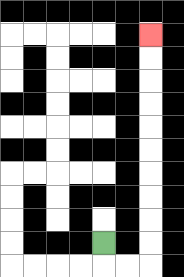{'start': '[4, 10]', 'end': '[6, 1]', 'path_directions': 'D,R,R,U,U,U,U,U,U,U,U,U,U', 'path_coordinates': '[[4, 10], [4, 11], [5, 11], [6, 11], [6, 10], [6, 9], [6, 8], [6, 7], [6, 6], [6, 5], [6, 4], [6, 3], [6, 2], [6, 1]]'}